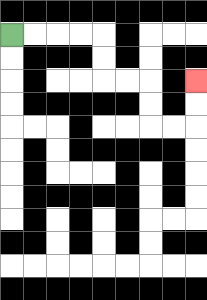{'start': '[0, 1]', 'end': '[8, 3]', 'path_directions': 'R,R,R,R,D,D,R,R,D,D,R,R,U,U', 'path_coordinates': '[[0, 1], [1, 1], [2, 1], [3, 1], [4, 1], [4, 2], [4, 3], [5, 3], [6, 3], [6, 4], [6, 5], [7, 5], [8, 5], [8, 4], [8, 3]]'}